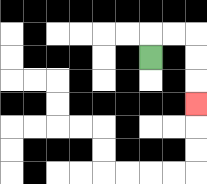{'start': '[6, 2]', 'end': '[8, 4]', 'path_directions': 'U,R,R,D,D,D', 'path_coordinates': '[[6, 2], [6, 1], [7, 1], [8, 1], [8, 2], [8, 3], [8, 4]]'}